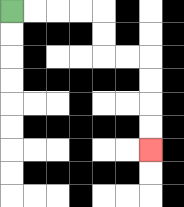{'start': '[0, 0]', 'end': '[6, 6]', 'path_directions': 'R,R,R,R,D,D,R,R,D,D,D,D', 'path_coordinates': '[[0, 0], [1, 0], [2, 0], [3, 0], [4, 0], [4, 1], [4, 2], [5, 2], [6, 2], [6, 3], [6, 4], [6, 5], [6, 6]]'}